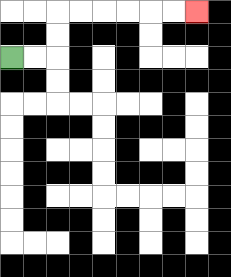{'start': '[0, 2]', 'end': '[8, 0]', 'path_directions': 'R,R,U,U,R,R,R,R,R,R', 'path_coordinates': '[[0, 2], [1, 2], [2, 2], [2, 1], [2, 0], [3, 0], [4, 0], [5, 0], [6, 0], [7, 0], [8, 0]]'}